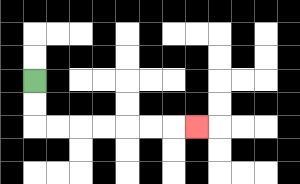{'start': '[1, 3]', 'end': '[8, 5]', 'path_directions': 'D,D,R,R,R,R,R,R,R', 'path_coordinates': '[[1, 3], [1, 4], [1, 5], [2, 5], [3, 5], [4, 5], [5, 5], [6, 5], [7, 5], [8, 5]]'}